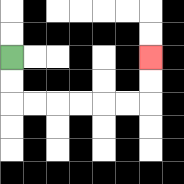{'start': '[0, 2]', 'end': '[6, 2]', 'path_directions': 'D,D,R,R,R,R,R,R,U,U', 'path_coordinates': '[[0, 2], [0, 3], [0, 4], [1, 4], [2, 4], [3, 4], [4, 4], [5, 4], [6, 4], [6, 3], [6, 2]]'}